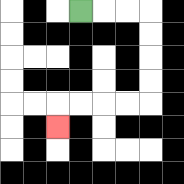{'start': '[3, 0]', 'end': '[2, 5]', 'path_directions': 'R,R,R,D,D,D,D,L,L,L,L,D', 'path_coordinates': '[[3, 0], [4, 0], [5, 0], [6, 0], [6, 1], [6, 2], [6, 3], [6, 4], [5, 4], [4, 4], [3, 4], [2, 4], [2, 5]]'}